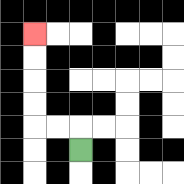{'start': '[3, 6]', 'end': '[1, 1]', 'path_directions': 'U,L,L,U,U,U,U', 'path_coordinates': '[[3, 6], [3, 5], [2, 5], [1, 5], [1, 4], [1, 3], [1, 2], [1, 1]]'}